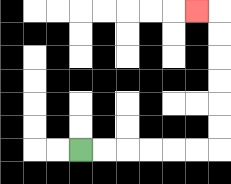{'start': '[3, 6]', 'end': '[8, 0]', 'path_directions': 'R,R,R,R,R,R,U,U,U,U,U,U,L', 'path_coordinates': '[[3, 6], [4, 6], [5, 6], [6, 6], [7, 6], [8, 6], [9, 6], [9, 5], [9, 4], [9, 3], [9, 2], [9, 1], [9, 0], [8, 0]]'}